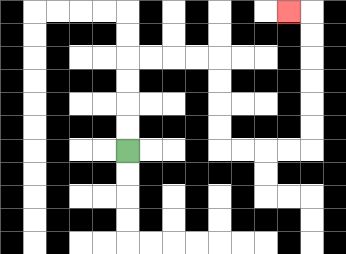{'start': '[5, 6]', 'end': '[12, 0]', 'path_directions': 'U,U,U,U,R,R,R,R,D,D,D,D,R,R,R,R,U,U,U,U,U,U,L', 'path_coordinates': '[[5, 6], [5, 5], [5, 4], [5, 3], [5, 2], [6, 2], [7, 2], [8, 2], [9, 2], [9, 3], [9, 4], [9, 5], [9, 6], [10, 6], [11, 6], [12, 6], [13, 6], [13, 5], [13, 4], [13, 3], [13, 2], [13, 1], [13, 0], [12, 0]]'}